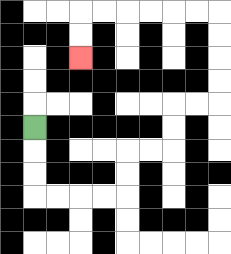{'start': '[1, 5]', 'end': '[3, 2]', 'path_directions': 'D,D,D,R,R,R,R,U,U,R,R,U,U,R,R,U,U,U,U,L,L,L,L,L,L,D,D', 'path_coordinates': '[[1, 5], [1, 6], [1, 7], [1, 8], [2, 8], [3, 8], [4, 8], [5, 8], [5, 7], [5, 6], [6, 6], [7, 6], [7, 5], [7, 4], [8, 4], [9, 4], [9, 3], [9, 2], [9, 1], [9, 0], [8, 0], [7, 0], [6, 0], [5, 0], [4, 0], [3, 0], [3, 1], [3, 2]]'}